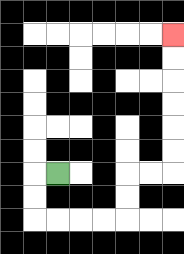{'start': '[2, 7]', 'end': '[7, 1]', 'path_directions': 'L,D,D,R,R,R,R,U,U,R,R,U,U,U,U,U,U', 'path_coordinates': '[[2, 7], [1, 7], [1, 8], [1, 9], [2, 9], [3, 9], [4, 9], [5, 9], [5, 8], [5, 7], [6, 7], [7, 7], [7, 6], [7, 5], [7, 4], [7, 3], [7, 2], [7, 1]]'}